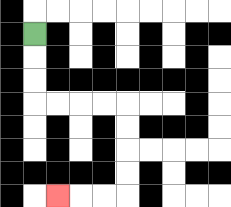{'start': '[1, 1]', 'end': '[2, 8]', 'path_directions': 'D,D,D,R,R,R,R,D,D,D,D,L,L,L', 'path_coordinates': '[[1, 1], [1, 2], [1, 3], [1, 4], [2, 4], [3, 4], [4, 4], [5, 4], [5, 5], [5, 6], [5, 7], [5, 8], [4, 8], [3, 8], [2, 8]]'}